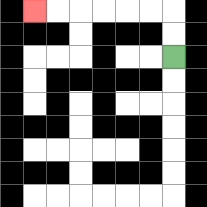{'start': '[7, 2]', 'end': '[1, 0]', 'path_directions': 'U,U,L,L,L,L,L,L', 'path_coordinates': '[[7, 2], [7, 1], [7, 0], [6, 0], [5, 0], [4, 0], [3, 0], [2, 0], [1, 0]]'}